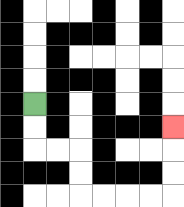{'start': '[1, 4]', 'end': '[7, 5]', 'path_directions': 'D,D,R,R,D,D,R,R,R,R,U,U,U', 'path_coordinates': '[[1, 4], [1, 5], [1, 6], [2, 6], [3, 6], [3, 7], [3, 8], [4, 8], [5, 8], [6, 8], [7, 8], [7, 7], [7, 6], [7, 5]]'}